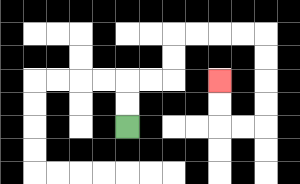{'start': '[5, 5]', 'end': '[9, 3]', 'path_directions': 'U,U,R,R,U,U,R,R,R,R,D,D,D,D,L,L,U,U', 'path_coordinates': '[[5, 5], [5, 4], [5, 3], [6, 3], [7, 3], [7, 2], [7, 1], [8, 1], [9, 1], [10, 1], [11, 1], [11, 2], [11, 3], [11, 4], [11, 5], [10, 5], [9, 5], [9, 4], [9, 3]]'}